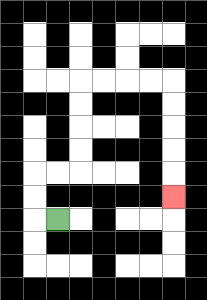{'start': '[2, 9]', 'end': '[7, 8]', 'path_directions': 'L,U,U,R,R,U,U,U,U,R,R,R,R,D,D,D,D,D', 'path_coordinates': '[[2, 9], [1, 9], [1, 8], [1, 7], [2, 7], [3, 7], [3, 6], [3, 5], [3, 4], [3, 3], [4, 3], [5, 3], [6, 3], [7, 3], [7, 4], [7, 5], [7, 6], [7, 7], [7, 8]]'}